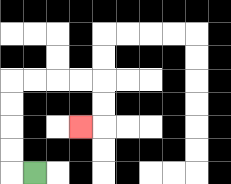{'start': '[1, 7]', 'end': '[3, 5]', 'path_directions': 'L,U,U,U,U,R,R,R,R,D,D,L', 'path_coordinates': '[[1, 7], [0, 7], [0, 6], [0, 5], [0, 4], [0, 3], [1, 3], [2, 3], [3, 3], [4, 3], [4, 4], [4, 5], [3, 5]]'}